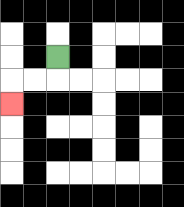{'start': '[2, 2]', 'end': '[0, 4]', 'path_directions': 'D,L,L,D', 'path_coordinates': '[[2, 2], [2, 3], [1, 3], [0, 3], [0, 4]]'}